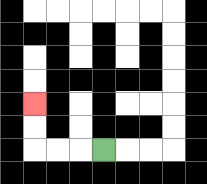{'start': '[4, 6]', 'end': '[1, 4]', 'path_directions': 'L,L,L,U,U', 'path_coordinates': '[[4, 6], [3, 6], [2, 6], [1, 6], [1, 5], [1, 4]]'}